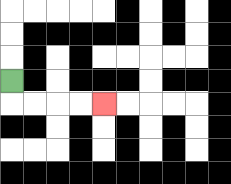{'start': '[0, 3]', 'end': '[4, 4]', 'path_directions': 'D,R,R,R,R', 'path_coordinates': '[[0, 3], [0, 4], [1, 4], [2, 4], [3, 4], [4, 4]]'}